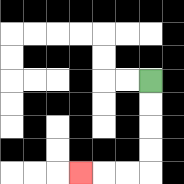{'start': '[6, 3]', 'end': '[3, 7]', 'path_directions': 'D,D,D,D,L,L,L', 'path_coordinates': '[[6, 3], [6, 4], [6, 5], [6, 6], [6, 7], [5, 7], [4, 7], [3, 7]]'}